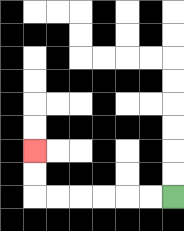{'start': '[7, 8]', 'end': '[1, 6]', 'path_directions': 'L,L,L,L,L,L,U,U', 'path_coordinates': '[[7, 8], [6, 8], [5, 8], [4, 8], [3, 8], [2, 8], [1, 8], [1, 7], [1, 6]]'}